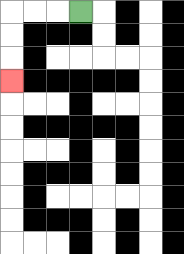{'start': '[3, 0]', 'end': '[0, 3]', 'path_directions': 'L,L,L,D,D,D', 'path_coordinates': '[[3, 0], [2, 0], [1, 0], [0, 0], [0, 1], [0, 2], [0, 3]]'}